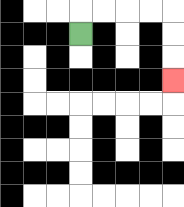{'start': '[3, 1]', 'end': '[7, 3]', 'path_directions': 'U,R,R,R,R,D,D,D', 'path_coordinates': '[[3, 1], [3, 0], [4, 0], [5, 0], [6, 0], [7, 0], [7, 1], [7, 2], [7, 3]]'}